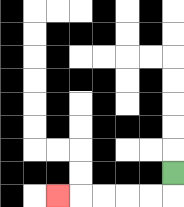{'start': '[7, 7]', 'end': '[2, 8]', 'path_directions': 'D,L,L,L,L,L', 'path_coordinates': '[[7, 7], [7, 8], [6, 8], [5, 8], [4, 8], [3, 8], [2, 8]]'}